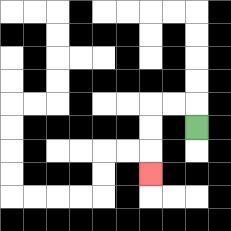{'start': '[8, 5]', 'end': '[6, 7]', 'path_directions': 'U,L,L,D,D,D', 'path_coordinates': '[[8, 5], [8, 4], [7, 4], [6, 4], [6, 5], [6, 6], [6, 7]]'}